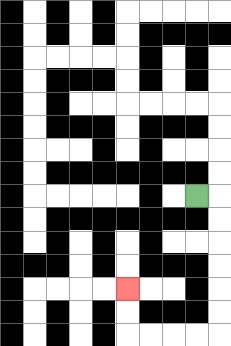{'start': '[8, 8]', 'end': '[5, 12]', 'path_directions': 'R,D,D,D,D,D,D,L,L,L,L,U,U', 'path_coordinates': '[[8, 8], [9, 8], [9, 9], [9, 10], [9, 11], [9, 12], [9, 13], [9, 14], [8, 14], [7, 14], [6, 14], [5, 14], [5, 13], [5, 12]]'}